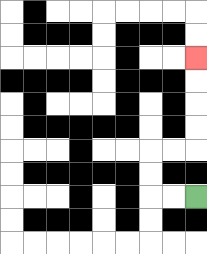{'start': '[8, 8]', 'end': '[8, 2]', 'path_directions': 'L,L,U,U,R,R,U,U,U,U', 'path_coordinates': '[[8, 8], [7, 8], [6, 8], [6, 7], [6, 6], [7, 6], [8, 6], [8, 5], [8, 4], [8, 3], [8, 2]]'}